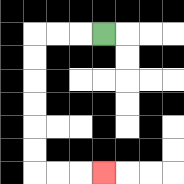{'start': '[4, 1]', 'end': '[4, 7]', 'path_directions': 'L,L,L,D,D,D,D,D,D,R,R,R', 'path_coordinates': '[[4, 1], [3, 1], [2, 1], [1, 1], [1, 2], [1, 3], [1, 4], [1, 5], [1, 6], [1, 7], [2, 7], [3, 7], [4, 7]]'}